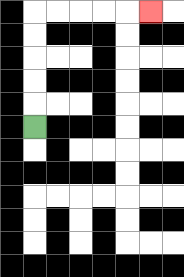{'start': '[1, 5]', 'end': '[6, 0]', 'path_directions': 'U,U,U,U,U,R,R,R,R,R', 'path_coordinates': '[[1, 5], [1, 4], [1, 3], [1, 2], [1, 1], [1, 0], [2, 0], [3, 0], [4, 0], [5, 0], [6, 0]]'}